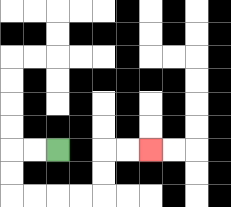{'start': '[2, 6]', 'end': '[6, 6]', 'path_directions': 'L,L,D,D,R,R,R,R,U,U,R,R', 'path_coordinates': '[[2, 6], [1, 6], [0, 6], [0, 7], [0, 8], [1, 8], [2, 8], [3, 8], [4, 8], [4, 7], [4, 6], [5, 6], [6, 6]]'}